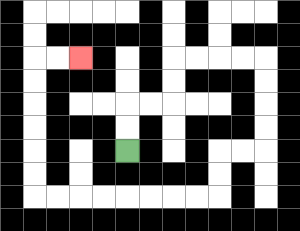{'start': '[5, 6]', 'end': '[3, 2]', 'path_directions': 'U,U,R,R,U,U,R,R,R,R,D,D,D,D,L,L,D,D,L,L,L,L,L,L,L,L,U,U,U,U,U,U,R,R', 'path_coordinates': '[[5, 6], [5, 5], [5, 4], [6, 4], [7, 4], [7, 3], [7, 2], [8, 2], [9, 2], [10, 2], [11, 2], [11, 3], [11, 4], [11, 5], [11, 6], [10, 6], [9, 6], [9, 7], [9, 8], [8, 8], [7, 8], [6, 8], [5, 8], [4, 8], [3, 8], [2, 8], [1, 8], [1, 7], [1, 6], [1, 5], [1, 4], [1, 3], [1, 2], [2, 2], [3, 2]]'}